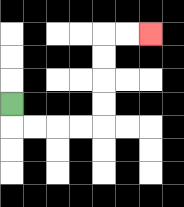{'start': '[0, 4]', 'end': '[6, 1]', 'path_directions': 'D,R,R,R,R,U,U,U,U,R,R', 'path_coordinates': '[[0, 4], [0, 5], [1, 5], [2, 5], [3, 5], [4, 5], [4, 4], [4, 3], [4, 2], [4, 1], [5, 1], [6, 1]]'}